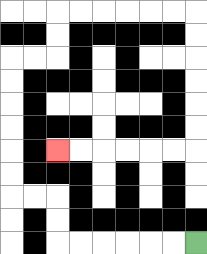{'start': '[8, 10]', 'end': '[2, 6]', 'path_directions': 'L,L,L,L,L,L,U,U,L,L,U,U,U,U,U,U,R,R,U,U,R,R,R,R,R,R,D,D,D,D,D,D,L,L,L,L,L,L', 'path_coordinates': '[[8, 10], [7, 10], [6, 10], [5, 10], [4, 10], [3, 10], [2, 10], [2, 9], [2, 8], [1, 8], [0, 8], [0, 7], [0, 6], [0, 5], [0, 4], [0, 3], [0, 2], [1, 2], [2, 2], [2, 1], [2, 0], [3, 0], [4, 0], [5, 0], [6, 0], [7, 0], [8, 0], [8, 1], [8, 2], [8, 3], [8, 4], [8, 5], [8, 6], [7, 6], [6, 6], [5, 6], [4, 6], [3, 6], [2, 6]]'}